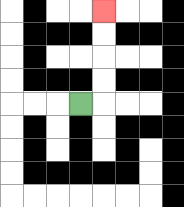{'start': '[3, 4]', 'end': '[4, 0]', 'path_directions': 'R,U,U,U,U', 'path_coordinates': '[[3, 4], [4, 4], [4, 3], [4, 2], [4, 1], [4, 0]]'}